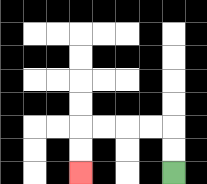{'start': '[7, 7]', 'end': '[3, 7]', 'path_directions': 'U,U,L,L,L,L,D,D', 'path_coordinates': '[[7, 7], [7, 6], [7, 5], [6, 5], [5, 5], [4, 5], [3, 5], [3, 6], [3, 7]]'}